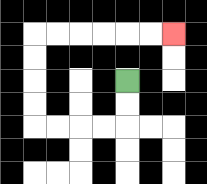{'start': '[5, 3]', 'end': '[7, 1]', 'path_directions': 'D,D,L,L,L,L,U,U,U,U,R,R,R,R,R,R', 'path_coordinates': '[[5, 3], [5, 4], [5, 5], [4, 5], [3, 5], [2, 5], [1, 5], [1, 4], [1, 3], [1, 2], [1, 1], [2, 1], [3, 1], [4, 1], [5, 1], [6, 1], [7, 1]]'}